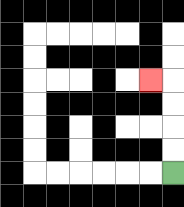{'start': '[7, 7]', 'end': '[6, 3]', 'path_directions': 'U,U,U,U,L', 'path_coordinates': '[[7, 7], [7, 6], [7, 5], [7, 4], [7, 3], [6, 3]]'}